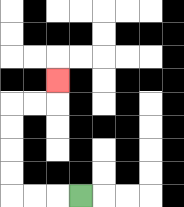{'start': '[3, 8]', 'end': '[2, 3]', 'path_directions': 'L,L,L,U,U,U,U,R,R,U', 'path_coordinates': '[[3, 8], [2, 8], [1, 8], [0, 8], [0, 7], [0, 6], [0, 5], [0, 4], [1, 4], [2, 4], [2, 3]]'}